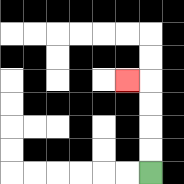{'start': '[6, 7]', 'end': '[5, 3]', 'path_directions': 'U,U,U,U,L', 'path_coordinates': '[[6, 7], [6, 6], [6, 5], [6, 4], [6, 3], [5, 3]]'}